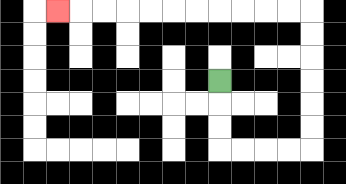{'start': '[9, 3]', 'end': '[2, 0]', 'path_directions': 'D,D,D,R,R,R,R,U,U,U,U,U,U,L,L,L,L,L,L,L,L,L,L,L', 'path_coordinates': '[[9, 3], [9, 4], [9, 5], [9, 6], [10, 6], [11, 6], [12, 6], [13, 6], [13, 5], [13, 4], [13, 3], [13, 2], [13, 1], [13, 0], [12, 0], [11, 0], [10, 0], [9, 0], [8, 0], [7, 0], [6, 0], [5, 0], [4, 0], [3, 0], [2, 0]]'}